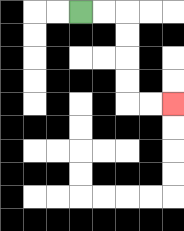{'start': '[3, 0]', 'end': '[7, 4]', 'path_directions': 'R,R,D,D,D,D,R,R', 'path_coordinates': '[[3, 0], [4, 0], [5, 0], [5, 1], [5, 2], [5, 3], [5, 4], [6, 4], [7, 4]]'}